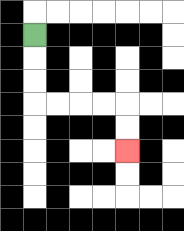{'start': '[1, 1]', 'end': '[5, 6]', 'path_directions': 'D,D,D,R,R,R,R,D,D', 'path_coordinates': '[[1, 1], [1, 2], [1, 3], [1, 4], [2, 4], [3, 4], [4, 4], [5, 4], [5, 5], [5, 6]]'}